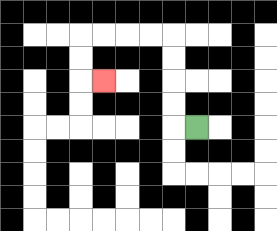{'start': '[8, 5]', 'end': '[4, 3]', 'path_directions': 'L,U,U,U,U,L,L,L,L,D,D,R', 'path_coordinates': '[[8, 5], [7, 5], [7, 4], [7, 3], [7, 2], [7, 1], [6, 1], [5, 1], [4, 1], [3, 1], [3, 2], [3, 3], [4, 3]]'}